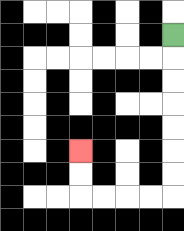{'start': '[7, 1]', 'end': '[3, 6]', 'path_directions': 'D,D,D,D,D,D,D,L,L,L,L,U,U', 'path_coordinates': '[[7, 1], [7, 2], [7, 3], [7, 4], [7, 5], [7, 6], [7, 7], [7, 8], [6, 8], [5, 8], [4, 8], [3, 8], [3, 7], [3, 6]]'}